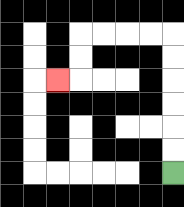{'start': '[7, 7]', 'end': '[2, 3]', 'path_directions': 'U,U,U,U,U,U,L,L,L,L,D,D,L', 'path_coordinates': '[[7, 7], [7, 6], [7, 5], [7, 4], [7, 3], [7, 2], [7, 1], [6, 1], [5, 1], [4, 1], [3, 1], [3, 2], [3, 3], [2, 3]]'}